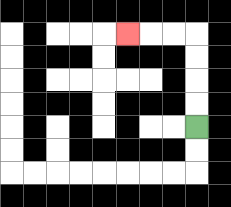{'start': '[8, 5]', 'end': '[5, 1]', 'path_directions': 'U,U,U,U,L,L,L', 'path_coordinates': '[[8, 5], [8, 4], [8, 3], [8, 2], [8, 1], [7, 1], [6, 1], [5, 1]]'}